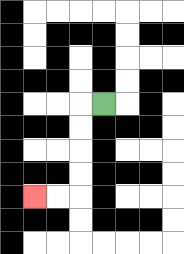{'start': '[4, 4]', 'end': '[1, 8]', 'path_directions': 'L,D,D,D,D,L,L', 'path_coordinates': '[[4, 4], [3, 4], [3, 5], [3, 6], [3, 7], [3, 8], [2, 8], [1, 8]]'}